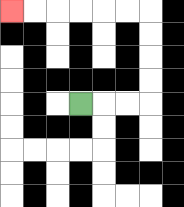{'start': '[3, 4]', 'end': '[0, 0]', 'path_directions': 'R,R,R,U,U,U,U,L,L,L,L,L,L', 'path_coordinates': '[[3, 4], [4, 4], [5, 4], [6, 4], [6, 3], [6, 2], [6, 1], [6, 0], [5, 0], [4, 0], [3, 0], [2, 0], [1, 0], [0, 0]]'}